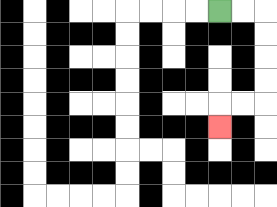{'start': '[9, 0]', 'end': '[9, 5]', 'path_directions': 'R,R,D,D,D,D,L,L,D', 'path_coordinates': '[[9, 0], [10, 0], [11, 0], [11, 1], [11, 2], [11, 3], [11, 4], [10, 4], [9, 4], [9, 5]]'}